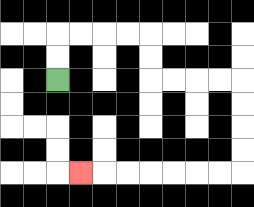{'start': '[2, 3]', 'end': '[3, 7]', 'path_directions': 'U,U,R,R,R,R,D,D,R,R,R,R,D,D,D,D,L,L,L,L,L,L,L', 'path_coordinates': '[[2, 3], [2, 2], [2, 1], [3, 1], [4, 1], [5, 1], [6, 1], [6, 2], [6, 3], [7, 3], [8, 3], [9, 3], [10, 3], [10, 4], [10, 5], [10, 6], [10, 7], [9, 7], [8, 7], [7, 7], [6, 7], [5, 7], [4, 7], [3, 7]]'}